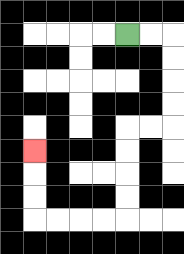{'start': '[5, 1]', 'end': '[1, 6]', 'path_directions': 'R,R,D,D,D,D,L,L,D,D,D,D,L,L,L,L,U,U,U', 'path_coordinates': '[[5, 1], [6, 1], [7, 1], [7, 2], [7, 3], [7, 4], [7, 5], [6, 5], [5, 5], [5, 6], [5, 7], [5, 8], [5, 9], [4, 9], [3, 9], [2, 9], [1, 9], [1, 8], [1, 7], [1, 6]]'}